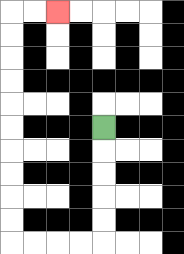{'start': '[4, 5]', 'end': '[2, 0]', 'path_directions': 'D,D,D,D,D,L,L,L,L,U,U,U,U,U,U,U,U,U,U,R,R', 'path_coordinates': '[[4, 5], [4, 6], [4, 7], [4, 8], [4, 9], [4, 10], [3, 10], [2, 10], [1, 10], [0, 10], [0, 9], [0, 8], [0, 7], [0, 6], [0, 5], [0, 4], [0, 3], [0, 2], [0, 1], [0, 0], [1, 0], [2, 0]]'}